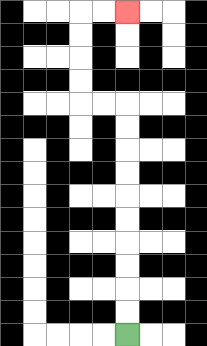{'start': '[5, 14]', 'end': '[5, 0]', 'path_directions': 'U,U,U,U,U,U,U,U,U,U,L,L,U,U,U,U,R,R', 'path_coordinates': '[[5, 14], [5, 13], [5, 12], [5, 11], [5, 10], [5, 9], [5, 8], [5, 7], [5, 6], [5, 5], [5, 4], [4, 4], [3, 4], [3, 3], [3, 2], [3, 1], [3, 0], [4, 0], [5, 0]]'}